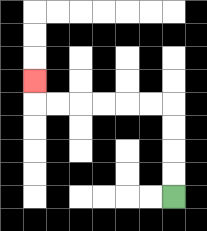{'start': '[7, 8]', 'end': '[1, 3]', 'path_directions': 'U,U,U,U,L,L,L,L,L,L,U', 'path_coordinates': '[[7, 8], [7, 7], [7, 6], [7, 5], [7, 4], [6, 4], [5, 4], [4, 4], [3, 4], [2, 4], [1, 4], [1, 3]]'}